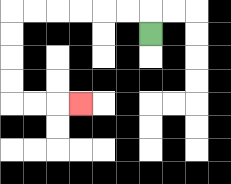{'start': '[6, 1]', 'end': '[3, 4]', 'path_directions': 'U,L,L,L,L,L,L,D,D,D,D,R,R,R', 'path_coordinates': '[[6, 1], [6, 0], [5, 0], [4, 0], [3, 0], [2, 0], [1, 0], [0, 0], [0, 1], [0, 2], [0, 3], [0, 4], [1, 4], [2, 4], [3, 4]]'}